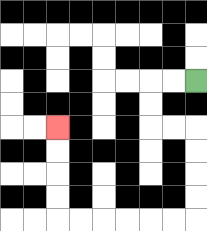{'start': '[8, 3]', 'end': '[2, 5]', 'path_directions': 'L,L,D,D,R,R,D,D,D,D,L,L,L,L,L,L,U,U,U,U', 'path_coordinates': '[[8, 3], [7, 3], [6, 3], [6, 4], [6, 5], [7, 5], [8, 5], [8, 6], [8, 7], [8, 8], [8, 9], [7, 9], [6, 9], [5, 9], [4, 9], [3, 9], [2, 9], [2, 8], [2, 7], [2, 6], [2, 5]]'}